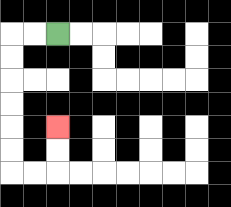{'start': '[2, 1]', 'end': '[2, 5]', 'path_directions': 'L,L,D,D,D,D,D,D,R,R,U,U', 'path_coordinates': '[[2, 1], [1, 1], [0, 1], [0, 2], [0, 3], [0, 4], [0, 5], [0, 6], [0, 7], [1, 7], [2, 7], [2, 6], [2, 5]]'}